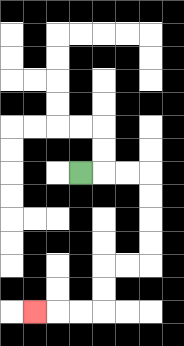{'start': '[3, 7]', 'end': '[1, 13]', 'path_directions': 'R,R,R,D,D,D,D,L,L,D,D,L,L,L', 'path_coordinates': '[[3, 7], [4, 7], [5, 7], [6, 7], [6, 8], [6, 9], [6, 10], [6, 11], [5, 11], [4, 11], [4, 12], [4, 13], [3, 13], [2, 13], [1, 13]]'}